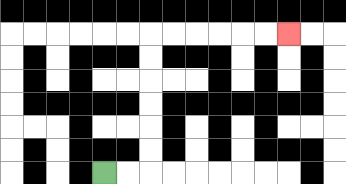{'start': '[4, 7]', 'end': '[12, 1]', 'path_directions': 'R,R,U,U,U,U,U,U,R,R,R,R,R,R', 'path_coordinates': '[[4, 7], [5, 7], [6, 7], [6, 6], [6, 5], [6, 4], [6, 3], [6, 2], [6, 1], [7, 1], [8, 1], [9, 1], [10, 1], [11, 1], [12, 1]]'}